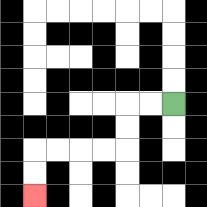{'start': '[7, 4]', 'end': '[1, 8]', 'path_directions': 'L,L,D,D,L,L,L,L,D,D', 'path_coordinates': '[[7, 4], [6, 4], [5, 4], [5, 5], [5, 6], [4, 6], [3, 6], [2, 6], [1, 6], [1, 7], [1, 8]]'}